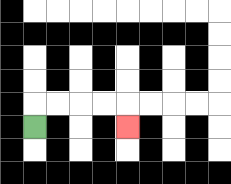{'start': '[1, 5]', 'end': '[5, 5]', 'path_directions': 'U,R,R,R,R,D', 'path_coordinates': '[[1, 5], [1, 4], [2, 4], [3, 4], [4, 4], [5, 4], [5, 5]]'}